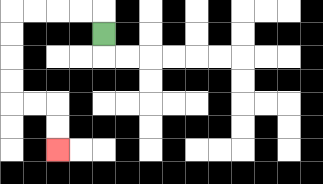{'start': '[4, 1]', 'end': '[2, 6]', 'path_directions': 'U,L,L,L,L,D,D,D,D,R,R,D,D', 'path_coordinates': '[[4, 1], [4, 0], [3, 0], [2, 0], [1, 0], [0, 0], [0, 1], [0, 2], [0, 3], [0, 4], [1, 4], [2, 4], [2, 5], [2, 6]]'}